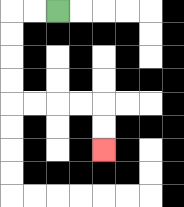{'start': '[2, 0]', 'end': '[4, 6]', 'path_directions': 'L,L,D,D,D,D,R,R,R,R,D,D', 'path_coordinates': '[[2, 0], [1, 0], [0, 0], [0, 1], [0, 2], [0, 3], [0, 4], [1, 4], [2, 4], [3, 4], [4, 4], [4, 5], [4, 6]]'}